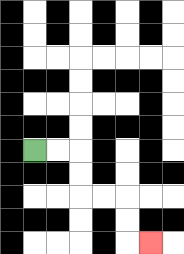{'start': '[1, 6]', 'end': '[6, 10]', 'path_directions': 'R,R,D,D,R,R,D,D,R', 'path_coordinates': '[[1, 6], [2, 6], [3, 6], [3, 7], [3, 8], [4, 8], [5, 8], [5, 9], [5, 10], [6, 10]]'}